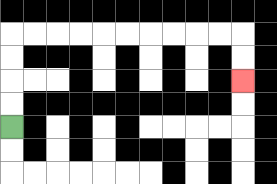{'start': '[0, 5]', 'end': '[10, 3]', 'path_directions': 'U,U,U,U,R,R,R,R,R,R,R,R,R,R,D,D', 'path_coordinates': '[[0, 5], [0, 4], [0, 3], [0, 2], [0, 1], [1, 1], [2, 1], [3, 1], [4, 1], [5, 1], [6, 1], [7, 1], [8, 1], [9, 1], [10, 1], [10, 2], [10, 3]]'}